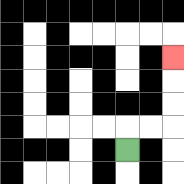{'start': '[5, 6]', 'end': '[7, 2]', 'path_directions': 'U,R,R,U,U,U', 'path_coordinates': '[[5, 6], [5, 5], [6, 5], [7, 5], [7, 4], [7, 3], [7, 2]]'}